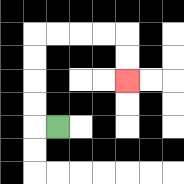{'start': '[2, 5]', 'end': '[5, 3]', 'path_directions': 'L,U,U,U,U,R,R,R,R,D,D', 'path_coordinates': '[[2, 5], [1, 5], [1, 4], [1, 3], [1, 2], [1, 1], [2, 1], [3, 1], [4, 1], [5, 1], [5, 2], [5, 3]]'}